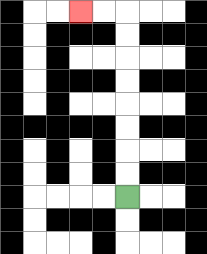{'start': '[5, 8]', 'end': '[3, 0]', 'path_directions': 'U,U,U,U,U,U,U,U,L,L', 'path_coordinates': '[[5, 8], [5, 7], [5, 6], [5, 5], [5, 4], [5, 3], [5, 2], [5, 1], [5, 0], [4, 0], [3, 0]]'}